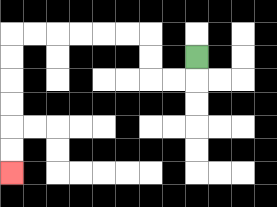{'start': '[8, 2]', 'end': '[0, 7]', 'path_directions': 'D,L,L,U,U,L,L,L,L,L,L,D,D,D,D,D,D', 'path_coordinates': '[[8, 2], [8, 3], [7, 3], [6, 3], [6, 2], [6, 1], [5, 1], [4, 1], [3, 1], [2, 1], [1, 1], [0, 1], [0, 2], [0, 3], [0, 4], [0, 5], [0, 6], [0, 7]]'}